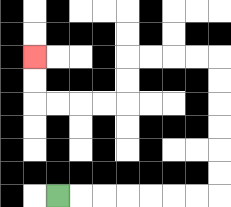{'start': '[2, 8]', 'end': '[1, 2]', 'path_directions': 'R,R,R,R,R,R,R,U,U,U,U,U,U,L,L,L,L,D,D,L,L,L,L,U,U', 'path_coordinates': '[[2, 8], [3, 8], [4, 8], [5, 8], [6, 8], [7, 8], [8, 8], [9, 8], [9, 7], [9, 6], [9, 5], [9, 4], [9, 3], [9, 2], [8, 2], [7, 2], [6, 2], [5, 2], [5, 3], [5, 4], [4, 4], [3, 4], [2, 4], [1, 4], [1, 3], [1, 2]]'}